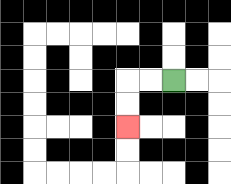{'start': '[7, 3]', 'end': '[5, 5]', 'path_directions': 'L,L,D,D', 'path_coordinates': '[[7, 3], [6, 3], [5, 3], [5, 4], [5, 5]]'}